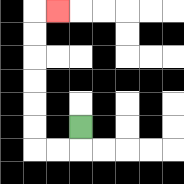{'start': '[3, 5]', 'end': '[2, 0]', 'path_directions': 'D,L,L,U,U,U,U,U,U,R', 'path_coordinates': '[[3, 5], [3, 6], [2, 6], [1, 6], [1, 5], [1, 4], [1, 3], [1, 2], [1, 1], [1, 0], [2, 0]]'}